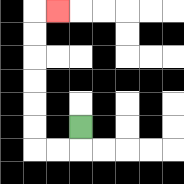{'start': '[3, 5]', 'end': '[2, 0]', 'path_directions': 'D,L,L,U,U,U,U,U,U,R', 'path_coordinates': '[[3, 5], [3, 6], [2, 6], [1, 6], [1, 5], [1, 4], [1, 3], [1, 2], [1, 1], [1, 0], [2, 0]]'}